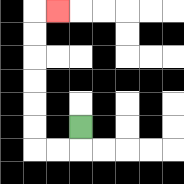{'start': '[3, 5]', 'end': '[2, 0]', 'path_directions': 'D,L,L,U,U,U,U,U,U,R', 'path_coordinates': '[[3, 5], [3, 6], [2, 6], [1, 6], [1, 5], [1, 4], [1, 3], [1, 2], [1, 1], [1, 0], [2, 0]]'}